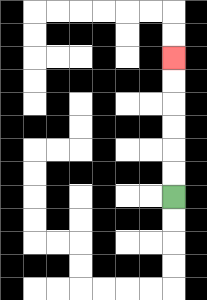{'start': '[7, 8]', 'end': '[7, 2]', 'path_directions': 'U,U,U,U,U,U', 'path_coordinates': '[[7, 8], [7, 7], [7, 6], [7, 5], [7, 4], [7, 3], [7, 2]]'}